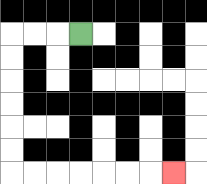{'start': '[3, 1]', 'end': '[7, 7]', 'path_directions': 'L,L,L,D,D,D,D,D,D,R,R,R,R,R,R,R', 'path_coordinates': '[[3, 1], [2, 1], [1, 1], [0, 1], [0, 2], [0, 3], [0, 4], [0, 5], [0, 6], [0, 7], [1, 7], [2, 7], [3, 7], [4, 7], [5, 7], [6, 7], [7, 7]]'}